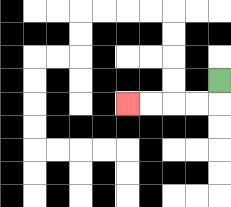{'start': '[9, 3]', 'end': '[5, 4]', 'path_directions': 'D,L,L,L,L', 'path_coordinates': '[[9, 3], [9, 4], [8, 4], [7, 4], [6, 4], [5, 4]]'}